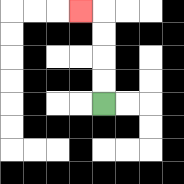{'start': '[4, 4]', 'end': '[3, 0]', 'path_directions': 'U,U,U,U,L', 'path_coordinates': '[[4, 4], [4, 3], [4, 2], [4, 1], [4, 0], [3, 0]]'}